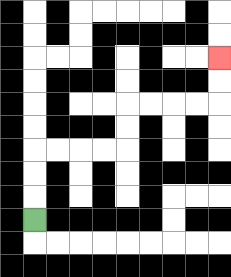{'start': '[1, 9]', 'end': '[9, 2]', 'path_directions': 'U,U,U,R,R,R,R,U,U,R,R,R,R,U,U', 'path_coordinates': '[[1, 9], [1, 8], [1, 7], [1, 6], [2, 6], [3, 6], [4, 6], [5, 6], [5, 5], [5, 4], [6, 4], [7, 4], [8, 4], [9, 4], [9, 3], [9, 2]]'}